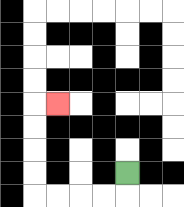{'start': '[5, 7]', 'end': '[2, 4]', 'path_directions': 'D,L,L,L,L,U,U,U,U,R', 'path_coordinates': '[[5, 7], [5, 8], [4, 8], [3, 8], [2, 8], [1, 8], [1, 7], [1, 6], [1, 5], [1, 4], [2, 4]]'}